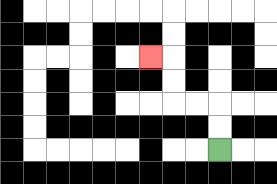{'start': '[9, 6]', 'end': '[6, 2]', 'path_directions': 'U,U,L,L,U,U,L', 'path_coordinates': '[[9, 6], [9, 5], [9, 4], [8, 4], [7, 4], [7, 3], [7, 2], [6, 2]]'}